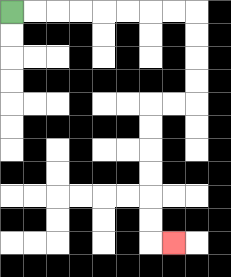{'start': '[0, 0]', 'end': '[7, 10]', 'path_directions': 'R,R,R,R,R,R,R,R,D,D,D,D,L,L,D,D,D,D,D,D,R', 'path_coordinates': '[[0, 0], [1, 0], [2, 0], [3, 0], [4, 0], [5, 0], [6, 0], [7, 0], [8, 0], [8, 1], [8, 2], [8, 3], [8, 4], [7, 4], [6, 4], [6, 5], [6, 6], [6, 7], [6, 8], [6, 9], [6, 10], [7, 10]]'}